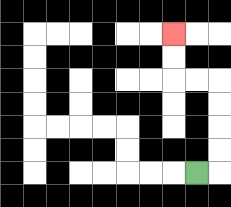{'start': '[8, 7]', 'end': '[7, 1]', 'path_directions': 'R,U,U,U,U,L,L,U,U', 'path_coordinates': '[[8, 7], [9, 7], [9, 6], [9, 5], [9, 4], [9, 3], [8, 3], [7, 3], [7, 2], [7, 1]]'}